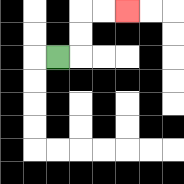{'start': '[2, 2]', 'end': '[5, 0]', 'path_directions': 'R,U,U,R,R', 'path_coordinates': '[[2, 2], [3, 2], [3, 1], [3, 0], [4, 0], [5, 0]]'}